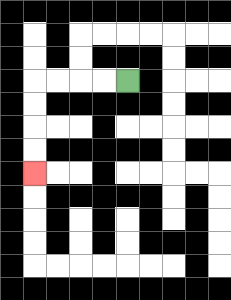{'start': '[5, 3]', 'end': '[1, 7]', 'path_directions': 'L,L,L,L,D,D,D,D', 'path_coordinates': '[[5, 3], [4, 3], [3, 3], [2, 3], [1, 3], [1, 4], [1, 5], [1, 6], [1, 7]]'}